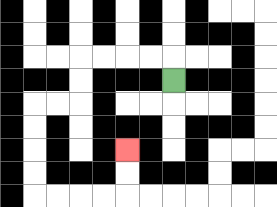{'start': '[7, 3]', 'end': '[5, 6]', 'path_directions': 'U,L,L,L,L,D,D,L,L,D,D,D,D,R,R,R,R,U,U', 'path_coordinates': '[[7, 3], [7, 2], [6, 2], [5, 2], [4, 2], [3, 2], [3, 3], [3, 4], [2, 4], [1, 4], [1, 5], [1, 6], [1, 7], [1, 8], [2, 8], [3, 8], [4, 8], [5, 8], [5, 7], [5, 6]]'}